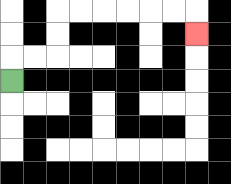{'start': '[0, 3]', 'end': '[8, 1]', 'path_directions': 'U,R,R,U,U,R,R,R,R,R,R,D', 'path_coordinates': '[[0, 3], [0, 2], [1, 2], [2, 2], [2, 1], [2, 0], [3, 0], [4, 0], [5, 0], [6, 0], [7, 0], [8, 0], [8, 1]]'}